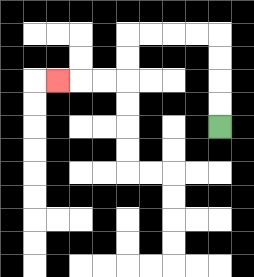{'start': '[9, 5]', 'end': '[2, 3]', 'path_directions': 'U,U,U,U,L,L,L,L,D,D,L,L,L', 'path_coordinates': '[[9, 5], [9, 4], [9, 3], [9, 2], [9, 1], [8, 1], [7, 1], [6, 1], [5, 1], [5, 2], [5, 3], [4, 3], [3, 3], [2, 3]]'}